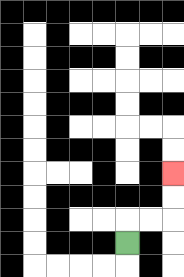{'start': '[5, 10]', 'end': '[7, 7]', 'path_directions': 'U,R,R,U,U', 'path_coordinates': '[[5, 10], [5, 9], [6, 9], [7, 9], [7, 8], [7, 7]]'}